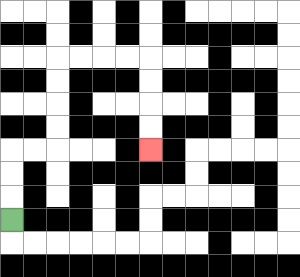{'start': '[0, 9]', 'end': '[6, 6]', 'path_directions': 'U,U,U,R,R,U,U,U,U,R,R,R,R,D,D,D,D', 'path_coordinates': '[[0, 9], [0, 8], [0, 7], [0, 6], [1, 6], [2, 6], [2, 5], [2, 4], [2, 3], [2, 2], [3, 2], [4, 2], [5, 2], [6, 2], [6, 3], [6, 4], [6, 5], [6, 6]]'}